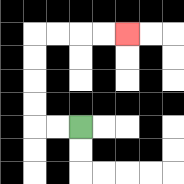{'start': '[3, 5]', 'end': '[5, 1]', 'path_directions': 'L,L,U,U,U,U,R,R,R,R', 'path_coordinates': '[[3, 5], [2, 5], [1, 5], [1, 4], [1, 3], [1, 2], [1, 1], [2, 1], [3, 1], [4, 1], [5, 1]]'}